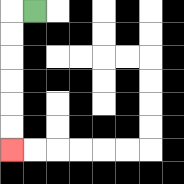{'start': '[1, 0]', 'end': '[0, 6]', 'path_directions': 'L,D,D,D,D,D,D', 'path_coordinates': '[[1, 0], [0, 0], [0, 1], [0, 2], [0, 3], [0, 4], [0, 5], [0, 6]]'}